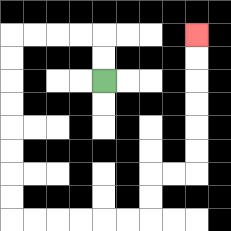{'start': '[4, 3]', 'end': '[8, 1]', 'path_directions': 'U,U,L,L,L,L,D,D,D,D,D,D,D,D,R,R,R,R,R,R,U,U,R,R,U,U,U,U,U,U', 'path_coordinates': '[[4, 3], [4, 2], [4, 1], [3, 1], [2, 1], [1, 1], [0, 1], [0, 2], [0, 3], [0, 4], [0, 5], [0, 6], [0, 7], [0, 8], [0, 9], [1, 9], [2, 9], [3, 9], [4, 9], [5, 9], [6, 9], [6, 8], [6, 7], [7, 7], [8, 7], [8, 6], [8, 5], [8, 4], [8, 3], [8, 2], [8, 1]]'}